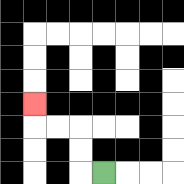{'start': '[4, 7]', 'end': '[1, 4]', 'path_directions': 'L,U,U,L,L,U', 'path_coordinates': '[[4, 7], [3, 7], [3, 6], [3, 5], [2, 5], [1, 5], [1, 4]]'}